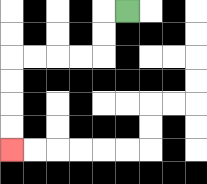{'start': '[5, 0]', 'end': '[0, 6]', 'path_directions': 'L,D,D,L,L,L,L,D,D,D,D', 'path_coordinates': '[[5, 0], [4, 0], [4, 1], [4, 2], [3, 2], [2, 2], [1, 2], [0, 2], [0, 3], [0, 4], [0, 5], [0, 6]]'}